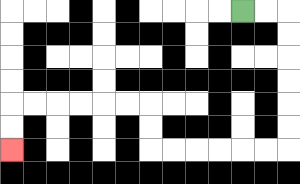{'start': '[10, 0]', 'end': '[0, 6]', 'path_directions': 'R,R,D,D,D,D,D,D,L,L,L,L,L,L,U,U,L,L,L,L,L,L,D,D', 'path_coordinates': '[[10, 0], [11, 0], [12, 0], [12, 1], [12, 2], [12, 3], [12, 4], [12, 5], [12, 6], [11, 6], [10, 6], [9, 6], [8, 6], [7, 6], [6, 6], [6, 5], [6, 4], [5, 4], [4, 4], [3, 4], [2, 4], [1, 4], [0, 4], [0, 5], [0, 6]]'}